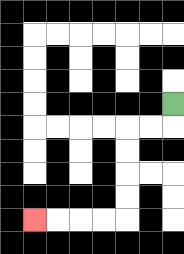{'start': '[7, 4]', 'end': '[1, 9]', 'path_directions': 'D,L,L,D,D,D,D,L,L,L,L', 'path_coordinates': '[[7, 4], [7, 5], [6, 5], [5, 5], [5, 6], [5, 7], [5, 8], [5, 9], [4, 9], [3, 9], [2, 9], [1, 9]]'}